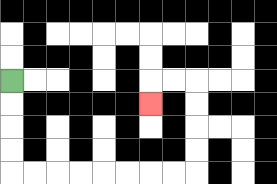{'start': '[0, 3]', 'end': '[6, 4]', 'path_directions': 'D,D,D,D,R,R,R,R,R,R,R,R,U,U,U,U,L,L,D', 'path_coordinates': '[[0, 3], [0, 4], [0, 5], [0, 6], [0, 7], [1, 7], [2, 7], [3, 7], [4, 7], [5, 7], [6, 7], [7, 7], [8, 7], [8, 6], [8, 5], [8, 4], [8, 3], [7, 3], [6, 3], [6, 4]]'}